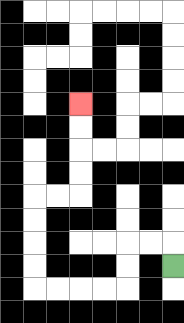{'start': '[7, 11]', 'end': '[3, 4]', 'path_directions': 'U,L,L,D,D,L,L,L,L,U,U,U,U,R,R,U,U,U,U', 'path_coordinates': '[[7, 11], [7, 10], [6, 10], [5, 10], [5, 11], [5, 12], [4, 12], [3, 12], [2, 12], [1, 12], [1, 11], [1, 10], [1, 9], [1, 8], [2, 8], [3, 8], [3, 7], [3, 6], [3, 5], [3, 4]]'}